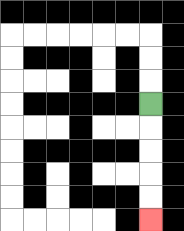{'start': '[6, 4]', 'end': '[6, 9]', 'path_directions': 'D,D,D,D,D', 'path_coordinates': '[[6, 4], [6, 5], [6, 6], [6, 7], [6, 8], [6, 9]]'}